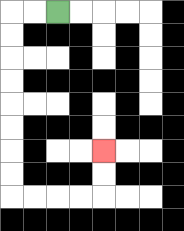{'start': '[2, 0]', 'end': '[4, 6]', 'path_directions': 'L,L,D,D,D,D,D,D,D,D,R,R,R,R,U,U', 'path_coordinates': '[[2, 0], [1, 0], [0, 0], [0, 1], [0, 2], [0, 3], [0, 4], [0, 5], [0, 6], [0, 7], [0, 8], [1, 8], [2, 8], [3, 8], [4, 8], [4, 7], [4, 6]]'}